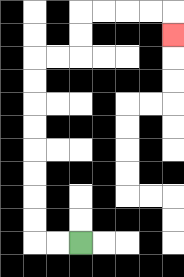{'start': '[3, 10]', 'end': '[7, 1]', 'path_directions': 'L,L,U,U,U,U,U,U,U,U,R,R,U,U,R,R,R,R,D', 'path_coordinates': '[[3, 10], [2, 10], [1, 10], [1, 9], [1, 8], [1, 7], [1, 6], [1, 5], [1, 4], [1, 3], [1, 2], [2, 2], [3, 2], [3, 1], [3, 0], [4, 0], [5, 0], [6, 0], [7, 0], [7, 1]]'}